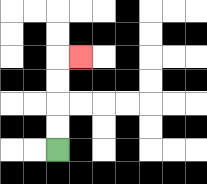{'start': '[2, 6]', 'end': '[3, 2]', 'path_directions': 'U,U,U,U,R', 'path_coordinates': '[[2, 6], [2, 5], [2, 4], [2, 3], [2, 2], [3, 2]]'}